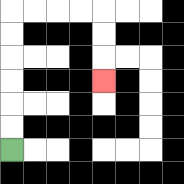{'start': '[0, 6]', 'end': '[4, 3]', 'path_directions': 'U,U,U,U,U,U,R,R,R,R,D,D,D', 'path_coordinates': '[[0, 6], [0, 5], [0, 4], [0, 3], [0, 2], [0, 1], [0, 0], [1, 0], [2, 0], [3, 0], [4, 0], [4, 1], [4, 2], [4, 3]]'}